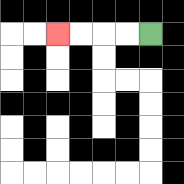{'start': '[6, 1]', 'end': '[2, 1]', 'path_directions': 'L,L,L,L', 'path_coordinates': '[[6, 1], [5, 1], [4, 1], [3, 1], [2, 1]]'}